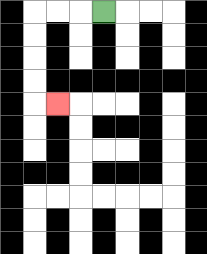{'start': '[4, 0]', 'end': '[2, 4]', 'path_directions': 'L,L,L,D,D,D,D,R', 'path_coordinates': '[[4, 0], [3, 0], [2, 0], [1, 0], [1, 1], [1, 2], [1, 3], [1, 4], [2, 4]]'}